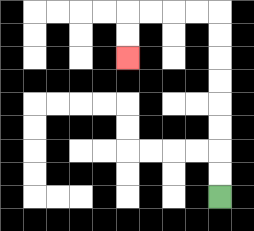{'start': '[9, 8]', 'end': '[5, 2]', 'path_directions': 'U,U,U,U,U,U,U,U,L,L,L,L,D,D', 'path_coordinates': '[[9, 8], [9, 7], [9, 6], [9, 5], [9, 4], [9, 3], [9, 2], [9, 1], [9, 0], [8, 0], [7, 0], [6, 0], [5, 0], [5, 1], [5, 2]]'}